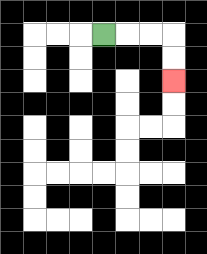{'start': '[4, 1]', 'end': '[7, 3]', 'path_directions': 'R,R,R,D,D', 'path_coordinates': '[[4, 1], [5, 1], [6, 1], [7, 1], [7, 2], [7, 3]]'}